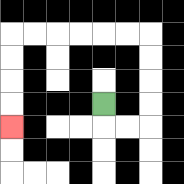{'start': '[4, 4]', 'end': '[0, 5]', 'path_directions': 'D,R,R,U,U,U,U,L,L,L,L,L,L,D,D,D,D', 'path_coordinates': '[[4, 4], [4, 5], [5, 5], [6, 5], [6, 4], [6, 3], [6, 2], [6, 1], [5, 1], [4, 1], [3, 1], [2, 1], [1, 1], [0, 1], [0, 2], [0, 3], [0, 4], [0, 5]]'}